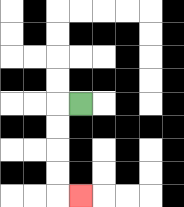{'start': '[3, 4]', 'end': '[3, 8]', 'path_directions': 'L,D,D,D,D,R', 'path_coordinates': '[[3, 4], [2, 4], [2, 5], [2, 6], [2, 7], [2, 8], [3, 8]]'}